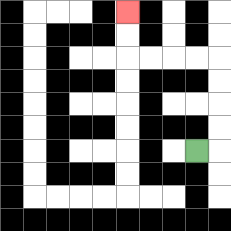{'start': '[8, 6]', 'end': '[5, 0]', 'path_directions': 'R,U,U,U,U,L,L,L,L,U,U', 'path_coordinates': '[[8, 6], [9, 6], [9, 5], [9, 4], [9, 3], [9, 2], [8, 2], [7, 2], [6, 2], [5, 2], [5, 1], [5, 0]]'}